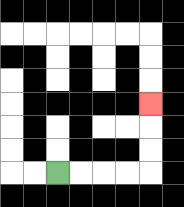{'start': '[2, 7]', 'end': '[6, 4]', 'path_directions': 'R,R,R,R,U,U,U', 'path_coordinates': '[[2, 7], [3, 7], [4, 7], [5, 7], [6, 7], [6, 6], [6, 5], [6, 4]]'}